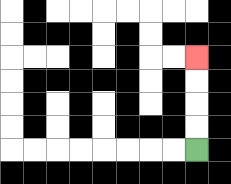{'start': '[8, 6]', 'end': '[8, 2]', 'path_directions': 'U,U,U,U', 'path_coordinates': '[[8, 6], [8, 5], [8, 4], [8, 3], [8, 2]]'}